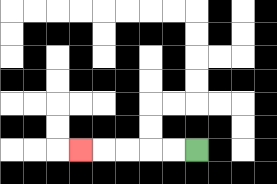{'start': '[8, 6]', 'end': '[3, 6]', 'path_directions': 'L,L,L,L,L', 'path_coordinates': '[[8, 6], [7, 6], [6, 6], [5, 6], [4, 6], [3, 6]]'}